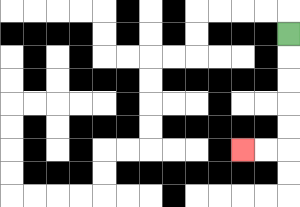{'start': '[12, 1]', 'end': '[10, 6]', 'path_directions': 'D,D,D,D,D,L,L', 'path_coordinates': '[[12, 1], [12, 2], [12, 3], [12, 4], [12, 5], [12, 6], [11, 6], [10, 6]]'}